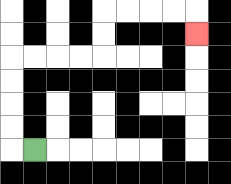{'start': '[1, 6]', 'end': '[8, 1]', 'path_directions': 'L,U,U,U,U,R,R,R,R,U,U,R,R,R,R,D', 'path_coordinates': '[[1, 6], [0, 6], [0, 5], [0, 4], [0, 3], [0, 2], [1, 2], [2, 2], [3, 2], [4, 2], [4, 1], [4, 0], [5, 0], [6, 0], [7, 0], [8, 0], [8, 1]]'}